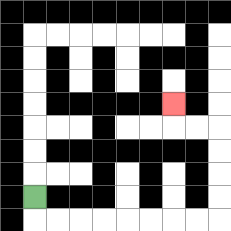{'start': '[1, 8]', 'end': '[7, 4]', 'path_directions': 'D,R,R,R,R,R,R,R,R,U,U,U,U,L,L,U', 'path_coordinates': '[[1, 8], [1, 9], [2, 9], [3, 9], [4, 9], [5, 9], [6, 9], [7, 9], [8, 9], [9, 9], [9, 8], [9, 7], [9, 6], [9, 5], [8, 5], [7, 5], [7, 4]]'}